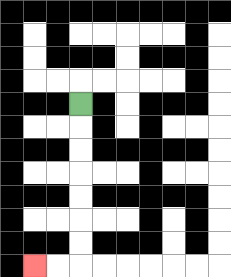{'start': '[3, 4]', 'end': '[1, 11]', 'path_directions': 'D,D,D,D,D,D,D,L,L', 'path_coordinates': '[[3, 4], [3, 5], [3, 6], [3, 7], [3, 8], [3, 9], [3, 10], [3, 11], [2, 11], [1, 11]]'}